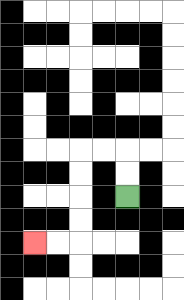{'start': '[5, 8]', 'end': '[1, 10]', 'path_directions': 'U,U,L,L,D,D,D,D,L,L', 'path_coordinates': '[[5, 8], [5, 7], [5, 6], [4, 6], [3, 6], [3, 7], [3, 8], [3, 9], [3, 10], [2, 10], [1, 10]]'}